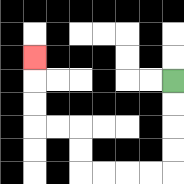{'start': '[7, 3]', 'end': '[1, 2]', 'path_directions': 'D,D,D,D,L,L,L,L,U,U,L,L,U,U,U', 'path_coordinates': '[[7, 3], [7, 4], [7, 5], [7, 6], [7, 7], [6, 7], [5, 7], [4, 7], [3, 7], [3, 6], [3, 5], [2, 5], [1, 5], [1, 4], [1, 3], [1, 2]]'}